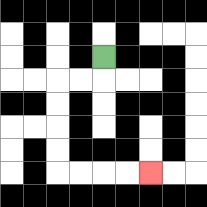{'start': '[4, 2]', 'end': '[6, 7]', 'path_directions': 'D,L,L,D,D,D,D,R,R,R,R', 'path_coordinates': '[[4, 2], [4, 3], [3, 3], [2, 3], [2, 4], [2, 5], [2, 6], [2, 7], [3, 7], [4, 7], [5, 7], [6, 7]]'}